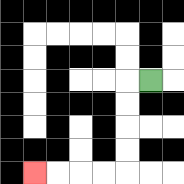{'start': '[6, 3]', 'end': '[1, 7]', 'path_directions': 'L,D,D,D,D,L,L,L,L', 'path_coordinates': '[[6, 3], [5, 3], [5, 4], [5, 5], [5, 6], [5, 7], [4, 7], [3, 7], [2, 7], [1, 7]]'}